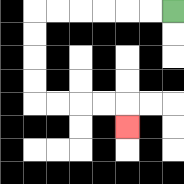{'start': '[7, 0]', 'end': '[5, 5]', 'path_directions': 'L,L,L,L,L,L,D,D,D,D,R,R,R,R,D', 'path_coordinates': '[[7, 0], [6, 0], [5, 0], [4, 0], [3, 0], [2, 0], [1, 0], [1, 1], [1, 2], [1, 3], [1, 4], [2, 4], [3, 4], [4, 4], [5, 4], [5, 5]]'}